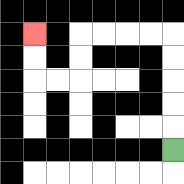{'start': '[7, 6]', 'end': '[1, 1]', 'path_directions': 'U,U,U,U,U,L,L,L,L,D,D,L,L,U,U', 'path_coordinates': '[[7, 6], [7, 5], [7, 4], [7, 3], [7, 2], [7, 1], [6, 1], [5, 1], [4, 1], [3, 1], [3, 2], [3, 3], [2, 3], [1, 3], [1, 2], [1, 1]]'}